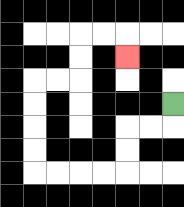{'start': '[7, 4]', 'end': '[5, 2]', 'path_directions': 'D,L,L,D,D,L,L,L,L,U,U,U,U,R,R,U,U,R,R,D', 'path_coordinates': '[[7, 4], [7, 5], [6, 5], [5, 5], [5, 6], [5, 7], [4, 7], [3, 7], [2, 7], [1, 7], [1, 6], [1, 5], [1, 4], [1, 3], [2, 3], [3, 3], [3, 2], [3, 1], [4, 1], [5, 1], [5, 2]]'}